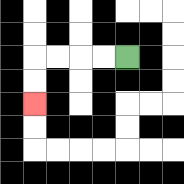{'start': '[5, 2]', 'end': '[1, 4]', 'path_directions': 'L,L,L,L,D,D', 'path_coordinates': '[[5, 2], [4, 2], [3, 2], [2, 2], [1, 2], [1, 3], [1, 4]]'}